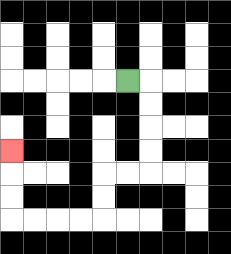{'start': '[5, 3]', 'end': '[0, 6]', 'path_directions': 'R,D,D,D,D,L,L,D,D,L,L,L,L,U,U,U', 'path_coordinates': '[[5, 3], [6, 3], [6, 4], [6, 5], [6, 6], [6, 7], [5, 7], [4, 7], [4, 8], [4, 9], [3, 9], [2, 9], [1, 9], [0, 9], [0, 8], [0, 7], [0, 6]]'}